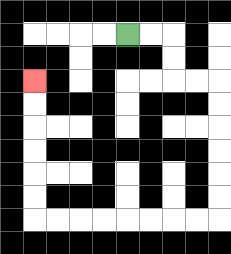{'start': '[5, 1]', 'end': '[1, 3]', 'path_directions': 'R,R,D,D,R,R,D,D,D,D,D,D,L,L,L,L,L,L,L,L,U,U,U,U,U,U', 'path_coordinates': '[[5, 1], [6, 1], [7, 1], [7, 2], [7, 3], [8, 3], [9, 3], [9, 4], [9, 5], [9, 6], [9, 7], [9, 8], [9, 9], [8, 9], [7, 9], [6, 9], [5, 9], [4, 9], [3, 9], [2, 9], [1, 9], [1, 8], [1, 7], [1, 6], [1, 5], [1, 4], [1, 3]]'}